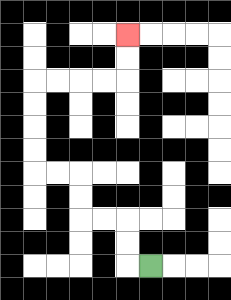{'start': '[6, 11]', 'end': '[5, 1]', 'path_directions': 'L,U,U,L,L,U,U,L,L,U,U,U,U,R,R,R,R,U,U', 'path_coordinates': '[[6, 11], [5, 11], [5, 10], [5, 9], [4, 9], [3, 9], [3, 8], [3, 7], [2, 7], [1, 7], [1, 6], [1, 5], [1, 4], [1, 3], [2, 3], [3, 3], [4, 3], [5, 3], [5, 2], [5, 1]]'}